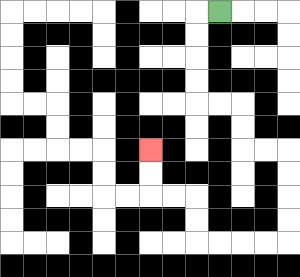{'start': '[9, 0]', 'end': '[6, 6]', 'path_directions': 'L,D,D,D,D,R,R,D,D,R,R,D,D,D,D,L,L,L,L,U,U,L,L,U,U', 'path_coordinates': '[[9, 0], [8, 0], [8, 1], [8, 2], [8, 3], [8, 4], [9, 4], [10, 4], [10, 5], [10, 6], [11, 6], [12, 6], [12, 7], [12, 8], [12, 9], [12, 10], [11, 10], [10, 10], [9, 10], [8, 10], [8, 9], [8, 8], [7, 8], [6, 8], [6, 7], [6, 6]]'}